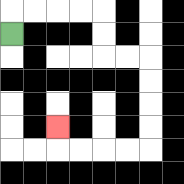{'start': '[0, 1]', 'end': '[2, 5]', 'path_directions': 'U,R,R,R,R,D,D,R,R,D,D,D,D,L,L,L,L,U', 'path_coordinates': '[[0, 1], [0, 0], [1, 0], [2, 0], [3, 0], [4, 0], [4, 1], [4, 2], [5, 2], [6, 2], [6, 3], [6, 4], [6, 5], [6, 6], [5, 6], [4, 6], [3, 6], [2, 6], [2, 5]]'}